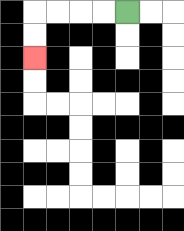{'start': '[5, 0]', 'end': '[1, 2]', 'path_directions': 'L,L,L,L,D,D', 'path_coordinates': '[[5, 0], [4, 0], [3, 0], [2, 0], [1, 0], [1, 1], [1, 2]]'}